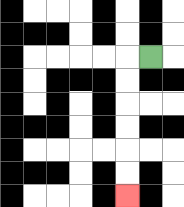{'start': '[6, 2]', 'end': '[5, 8]', 'path_directions': 'L,D,D,D,D,D,D', 'path_coordinates': '[[6, 2], [5, 2], [5, 3], [5, 4], [5, 5], [5, 6], [5, 7], [5, 8]]'}